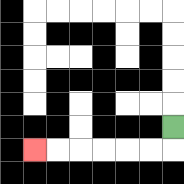{'start': '[7, 5]', 'end': '[1, 6]', 'path_directions': 'D,L,L,L,L,L,L', 'path_coordinates': '[[7, 5], [7, 6], [6, 6], [5, 6], [4, 6], [3, 6], [2, 6], [1, 6]]'}